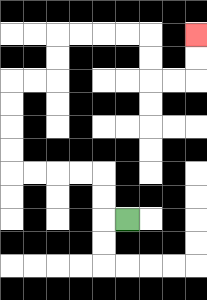{'start': '[5, 9]', 'end': '[8, 1]', 'path_directions': 'L,U,U,L,L,L,L,U,U,U,U,R,R,U,U,R,R,R,R,D,D,R,R,U,U', 'path_coordinates': '[[5, 9], [4, 9], [4, 8], [4, 7], [3, 7], [2, 7], [1, 7], [0, 7], [0, 6], [0, 5], [0, 4], [0, 3], [1, 3], [2, 3], [2, 2], [2, 1], [3, 1], [4, 1], [5, 1], [6, 1], [6, 2], [6, 3], [7, 3], [8, 3], [8, 2], [8, 1]]'}